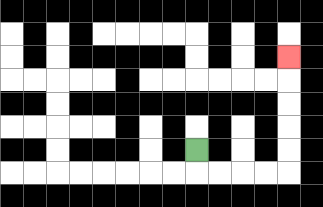{'start': '[8, 6]', 'end': '[12, 2]', 'path_directions': 'D,R,R,R,R,U,U,U,U,U', 'path_coordinates': '[[8, 6], [8, 7], [9, 7], [10, 7], [11, 7], [12, 7], [12, 6], [12, 5], [12, 4], [12, 3], [12, 2]]'}